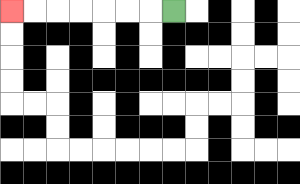{'start': '[7, 0]', 'end': '[0, 0]', 'path_directions': 'L,L,L,L,L,L,L', 'path_coordinates': '[[7, 0], [6, 0], [5, 0], [4, 0], [3, 0], [2, 0], [1, 0], [0, 0]]'}